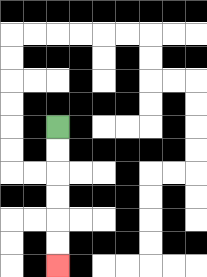{'start': '[2, 5]', 'end': '[2, 11]', 'path_directions': 'D,D,D,D,D,D', 'path_coordinates': '[[2, 5], [2, 6], [2, 7], [2, 8], [2, 9], [2, 10], [2, 11]]'}